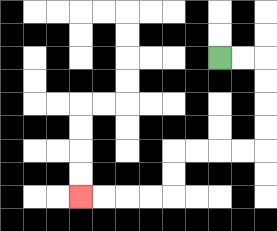{'start': '[9, 2]', 'end': '[3, 8]', 'path_directions': 'R,R,D,D,D,D,L,L,L,L,D,D,L,L,L,L', 'path_coordinates': '[[9, 2], [10, 2], [11, 2], [11, 3], [11, 4], [11, 5], [11, 6], [10, 6], [9, 6], [8, 6], [7, 6], [7, 7], [7, 8], [6, 8], [5, 8], [4, 8], [3, 8]]'}